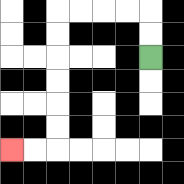{'start': '[6, 2]', 'end': '[0, 6]', 'path_directions': 'U,U,L,L,L,L,D,D,D,D,D,D,L,L', 'path_coordinates': '[[6, 2], [6, 1], [6, 0], [5, 0], [4, 0], [3, 0], [2, 0], [2, 1], [2, 2], [2, 3], [2, 4], [2, 5], [2, 6], [1, 6], [0, 6]]'}